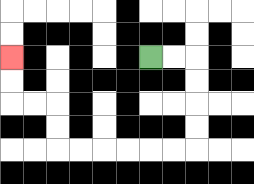{'start': '[6, 2]', 'end': '[0, 2]', 'path_directions': 'R,R,D,D,D,D,L,L,L,L,L,L,U,U,L,L,U,U', 'path_coordinates': '[[6, 2], [7, 2], [8, 2], [8, 3], [8, 4], [8, 5], [8, 6], [7, 6], [6, 6], [5, 6], [4, 6], [3, 6], [2, 6], [2, 5], [2, 4], [1, 4], [0, 4], [0, 3], [0, 2]]'}